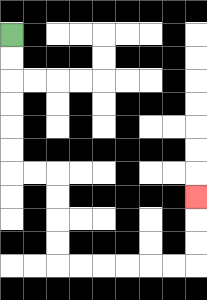{'start': '[0, 1]', 'end': '[8, 8]', 'path_directions': 'D,D,D,D,D,D,R,R,D,D,D,D,R,R,R,R,R,R,U,U,U', 'path_coordinates': '[[0, 1], [0, 2], [0, 3], [0, 4], [0, 5], [0, 6], [0, 7], [1, 7], [2, 7], [2, 8], [2, 9], [2, 10], [2, 11], [3, 11], [4, 11], [5, 11], [6, 11], [7, 11], [8, 11], [8, 10], [8, 9], [8, 8]]'}